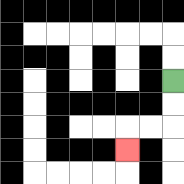{'start': '[7, 3]', 'end': '[5, 6]', 'path_directions': 'D,D,L,L,D', 'path_coordinates': '[[7, 3], [7, 4], [7, 5], [6, 5], [5, 5], [5, 6]]'}